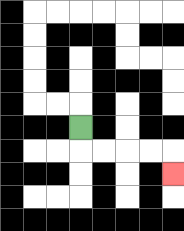{'start': '[3, 5]', 'end': '[7, 7]', 'path_directions': 'D,R,R,R,R,D', 'path_coordinates': '[[3, 5], [3, 6], [4, 6], [5, 6], [6, 6], [7, 6], [7, 7]]'}